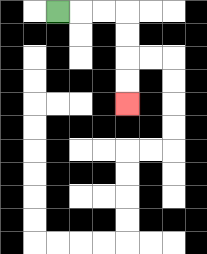{'start': '[2, 0]', 'end': '[5, 4]', 'path_directions': 'R,R,R,D,D,D,D', 'path_coordinates': '[[2, 0], [3, 0], [4, 0], [5, 0], [5, 1], [5, 2], [5, 3], [5, 4]]'}